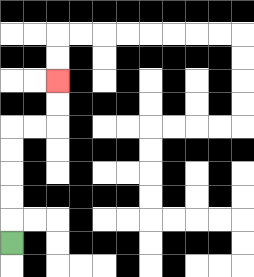{'start': '[0, 10]', 'end': '[2, 3]', 'path_directions': 'U,U,U,U,U,R,R,U,U', 'path_coordinates': '[[0, 10], [0, 9], [0, 8], [0, 7], [0, 6], [0, 5], [1, 5], [2, 5], [2, 4], [2, 3]]'}